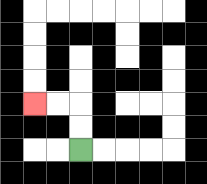{'start': '[3, 6]', 'end': '[1, 4]', 'path_directions': 'U,U,L,L', 'path_coordinates': '[[3, 6], [3, 5], [3, 4], [2, 4], [1, 4]]'}